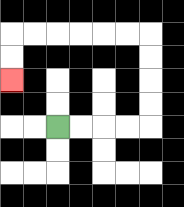{'start': '[2, 5]', 'end': '[0, 3]', 'path_directions': 'R,R,R,R,U,U,U,U,L,L,L,L,L,L,D,D', 'path_coordinates': '[[2, 5], [3, 5], [4, 5], [5, 5], [6, 5], [6, 4], [6, 3], [6, 2], [6, 1], [5, 1], [4, 1], [3, 1], [2, 1], [1, 1], [0, 1], [0, 2], [0, 3]]'}